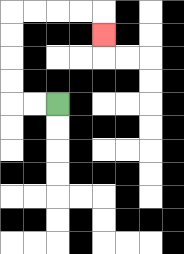{'start': '[2, 4]', 'end': '[4, 1]', 'path_directions': 'L,L,U,U,U,U,R,R,R,R,D', 'path_coordinates': '[[2, 4], [1, 4], [0, 4], [0, 3], [0, 2], [0, 1], [0, 0], [1, 0], [2, 0], [3, 0], [4, 0], [4, 1]]'}